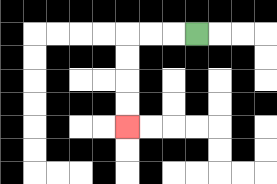{'start': '[8, 1]', 'end': '[5, 5]', 'path_directions': 'L,L,L,D,D,D,D', 'path_coordinates': '[[8, 1], [7, 1], [6, 1], [5, 1], [5, 2], [5, 3], [5, 4], [5, 5]]'}